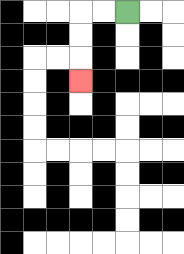{'start': '[5, 0]', 'end': '[3, 3]', 'path_directions': 'L,L,D,D,D', 'path_coordinates': '[[5, 0], [4, 0], [3, 0], [3, 1], [3, 2], [3, 3]]'}